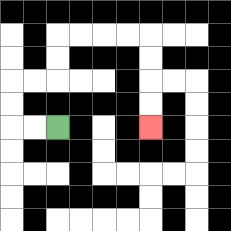{'start': '[2, 5]', 'end': '[6, 5]', 'path_directions': 'L,L,U,U,R,R,U,U,R,R,R,R,D,D,D,D', 'path_coordinates': '[[2, 5], [1, 5], [0, 5], [0, 4], [0, 3], [1, 3], [2, 3], [2, 2], [2, 1], [3, 1], [4, 1], [5, 1], [6, 1], [6, 2], [6, 3], [6, 4], [6, 5]]'}